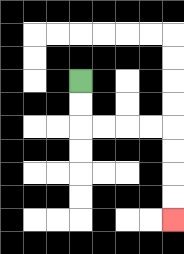{'start': '[3, 3]', 'end': '[7, 9]', 'path_directions': 'D,D,R,R,R,R,D,D,D,D', 'path_coordinates': '[[3, 3], [3, 4], [3, 5], [4, 5], [5, 5], [6, 5], [7, 5], [7, 6], [7, 7], [7, 8], [7, 9]]'}